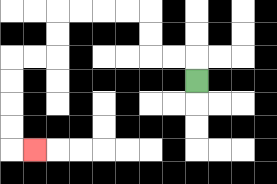{'start': '[8, 3]', 'end': '[1, 6]', 'path_directions': 'U,L,L,U,U,L,L,L,L,D,D,L,L,D,D,D,D,R', 'path_coordinates': '[[8, 3], [8, 2], [7, 2], [6, 2], [6, 1], [6, 0], [5, 0], [4, 0], [3, 0], [2, 0], [2, 1], [2, 2], [1, 2], [0, 2], [0, 3], [0, 4], [0, 5], [0, 6], [1, 6]]'}